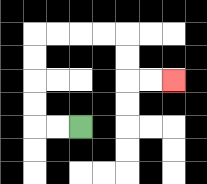{'start': '[3, 5]', 'end': '[7, 3]', 'path_directions': 'L,L,U,U,U,U,R,R,R,R,D,D,R,R', 'path_coordinates': '[[3, 5], [2, 5], [1, 5], [1, 4], [1, 3], [1, 2], [1, 1], [2, 1], [3, 1], [4, 1], [5, 1], [5, 2], [5, 3], [6, 3], [7, 3]]'}